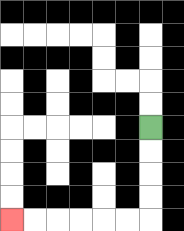{'start': '[6, 5]', 'end': '[0, 9]', 'path_directions': 'D,D,D,D,L,L,L,L,L,L', 'path_coordinates': '[[6, 5], [6, 6], [6, 7], [6, 8], [6, 9], [5, 9], [4, 9], [3, 9], [2, 9], [1, 9], [0, 9]]'}